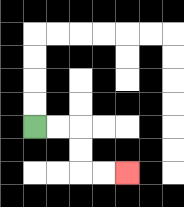{'start': '[1, 5]', 'end': '[5, 7]', 'path_directions': 'R,R,D,D,R,R', 'path_coordinates': '[[1, 5], [2, 5], [3, 5], [3, 6], [3, 7], [4, 7], [5, 7]]'}